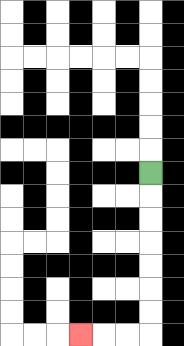{'start': '[6, 7]', 'end': '[3, 14]', 'path_directions': 'D,D,D,D,D,D,D,L,L,L', 'path_coordinates': '[[6, 7], [6, 8], [6, 9], [6, 10], [6, 11], [6, 12], [6, 13], [6, 14], [5, 14], [4, 14], [3, 14]]'}